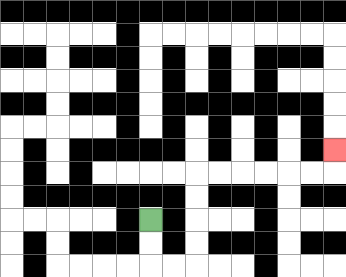{'start': '[6, 9]', 'end': '[14, 6]', 'path_directions': 'D,D,R,R,U,U,U,U,R,R,R,R,R,R,U', 'path_coordinates': '[[6, 9], [6, 10], [6, 11], [7, 11], [8, 11], [8, 10], [8, 9], [8, 8], [8, 7], [9, 7], [10, 7], [11, 7], [12, 7], [13, 7], [14, 7], [14, 6]]'}